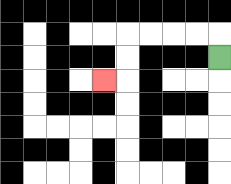{'start': '[9, 2]', 'end': '[4, 3]', 'path_directions': 'U,L,L,L,L,D,D,L', 'path_coordinates': '[[9, 2], [9, 1], [8, 1], [7, 1], [6, 1], [5, 1], [5, 2], [5, 3], [4, 3]]'}